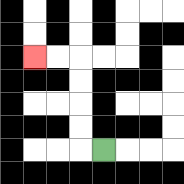{'start': '[4, 6]', 'end': '[1, 2]', 'path_directions': 'L,U,U,U,U,L,L', 'path_coordinates': '[[4, 6], [3, 6], [3, 5], [3, 4], [3, 3], [3, 2], [2, 2], [1, 2]]'}